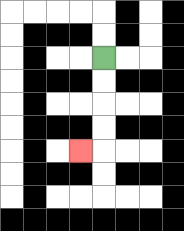{'start': '[4, 2]', 'end': '[3, 6]', 'path_directions': 'D,D,D,D,L', 'path_coordinates': '[[4, 2], [4, 3], [4, 4], [4, 5], [4, 6], [3, 6]]'}